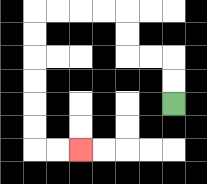{'start': '[7, 4]', 'end': '[3, 6]', 'path_directions': 'U,U,L,L,U,U,L,L,L,L,D,D,D,D,D,D,R,R', 'path_coordinates': '[[7, 4], [7, 3], [7, 2], [6, 2], [5, 2], [5, 1], [5, 0], [4, 0], [3, 0], [2, 0], [1, 0], [1, 1], [1, 2], [1, 3], [1, 4], [1, 5], [1, 6], [2, 6], [3, 6]]'}